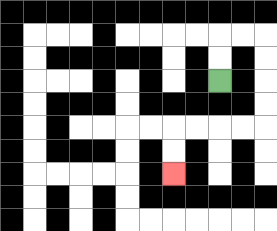{'start': '[9, 3]', 'end': '[7, 7]', 'path_directions': 'U,U,R,R,D,D,D,D,L,L,L,L,D,D', 'path_coordinates': '[[9, 3], [9, 2], [9, 1], [10, 1], [11, 1], [11, 2], [11, 3], [11, 4], [11, 5], [10, 5], [9, 5], [8, 5], [7, 5], [7, 6], [7, 7]]'}